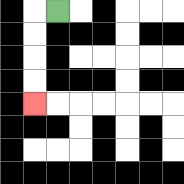{'start': '[2, 0]', 'end': '[1, 4]', 'path_directions': 'L,D,D,D,D', 'path_coordinates': '[[2, 0], [1, 0], [1, 1], [1, 2], [1, 3], [1, 4]]'}